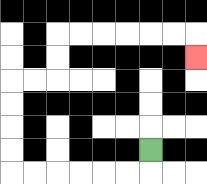{'start': '[6, 6]', 'end': '[8, 2]', 'path_directions': 'D,L,L,L,L,L,L,U,U,U,U,R,R,U,U,R,R,R,R,R,R,D', 'path_coordinates': '[[6, 6], [6, 7], [5, 7], [4, 7], [3, 7], [2, 7], [1, 7], [0, 7], [0, 6], [0, 5], [0, 4], [0, 3], [1, 3], [2, 3], [2, 2], [2, 1], [3, 1], [4, 1], [5, 1], [6, 1], [7, 1], [8, 1], [8, 2]]'}